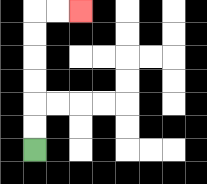{'start': '[1, 6]', 'end': '[3, 0]', 'path_directions': 'U,U,U,U,U,U,R,R', 'path_coordinates': '[[1, 6], [1, 5], [1, 4], [1, 3], [1, 2], [1, 1], [1, 0], [2, 0], [3, 0]]'}